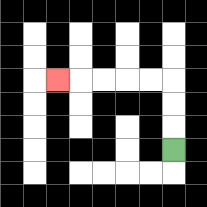{'start': '[7, 6]', 'end': '[2, 3]', 'path_directions': 'U,U,U,L,L,L,L,L', 'path_coordinates': '[[7, 6], [7, 5], [7, 4], [7, 3], [6, 3], [5, 3], [4, 3], [3, 3], [2, 3]]'}